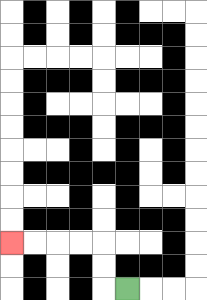{'start': '[5, 12]', 'end': '[0, 10]', 'path_directions': 'L,U,U,L,L,L,L', 'path_coordinates': '[[5, 12], [4, 12], [4, 11], [4, 10], [3, 10], [2, 10], [1, 10], [0, 10]]'}